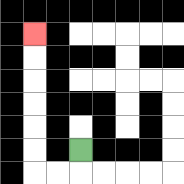{'start': '[3, 6]', 'end': '[1, 1]', 'path_directions': 'D,L,L,U,U,U,U,U,U', 'path_coordinates': '[[3, 6], [3, 7], [2, 7], [1, 7], [1, 6], [1, 5], [1, 4], [1, 3], [1, 2], [1, 1]]'}